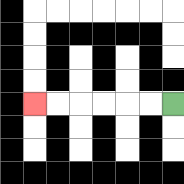{'start': '[7, 4]', 'end': '[1, 4]', 'path_directions': 'L,L,L,L,L,L', 'path_coordinates': '[[7, 4], [6, 4], [5, 4], [4, 4], [3, 4], [2, 4], [1, 4]]'}